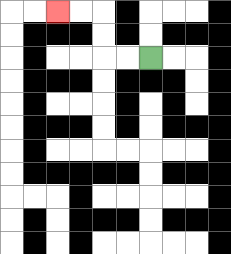{'start': '[6, 2]', 'end': '[2, 0]', 'path_directions': 'L,L,U,U,L,L', 'path_coordinates': '[[6, 2], [5, 2], [4, 2], [4, 1], [4, 0], [3, 0], [2, 0]]'}